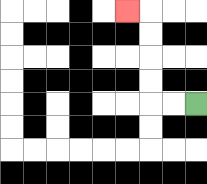{'start': '[8, 4]', 'end': '[5, 0]', 'path_directions': 'L,L,U,U,U,U,L', 'path_coordinates': '[[8, 4], [7, 4], [6, 4], [6, 3], [6, 2], [6, 1], [6, 0], [5, 0]]'}